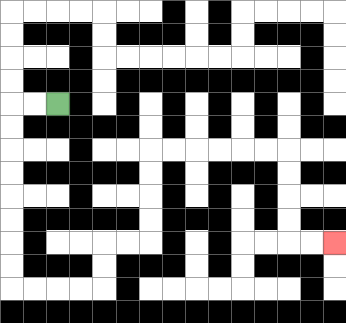{'start': '[2, 4]', 'end': '[14, 10]', 'path_directions': 'L,L,D,D,D,D,D,D,D,D,R,R,R,R,U,U,R,R,U,U,U,U,R,R,R,R,R,R,D,D,D,D,R,R', 'path_coordinates': '[[2, 4], [1, 4], [0, 4], [0, 5], [0, 6], [0, 7], [0, 8], [0, 9], [0, 10], [0, 11], [0, 12], [1, 12], [2, 12], [3, 12], [4, 12], [4, 11], [4, 10], [5, 10], [6, 10], [6, 9], [6, 8], [6, 7], [6, 6], [7, 6], [8, 6], [9, 6], [10, 6], [11, 6], [12, 6], [12, 7], [12, 8], [12, 9], [12, 10], [13, 10], [14, 10]]'}